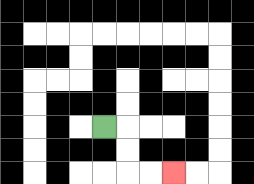{'start': '[4, 5]', 'end': '[7, 7]', 'path_directions': 'R,D,D,R,R', 'path_coordinates': '[[4, 5], [5, 5], [5, 6], [5, 7], [6, 7], [7, 7]]'}